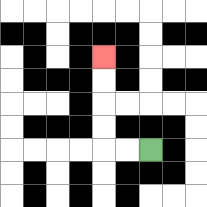{'start': '[6, 6]', 'end': '[4, 2]', 'path_directions': 'L,L,U,U,U,U', 'path_coordinates': '[[6, 6], [5, 6], [4, 6], [4, 5], [4, 4], [4, 3], [4, 2]]'}